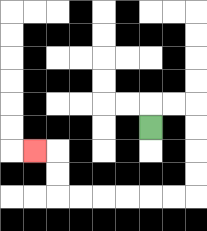{'start': '[6, 5]', 'end': '[1, 6]', 'path_directions': 'U,R,R,D,D,D,D,L,L,L,L,L,L,U,U,L', 'path_coordinates': '[[6, 5], [6, 4], [7, 4], [8, 4], [8, 5], [8, 6], [8, 7], [8, 8], [7, 8], [6, 8], [5, 8], [4, 8], [3, 8], [2, 8], [2, 7], [2, 6], [1, 6]]'}